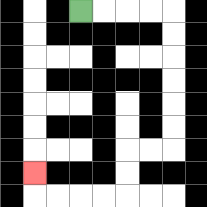{'start': '[3, 0]', 'end': '[1, 7]', 'path_directions': 'R,R,R,R,D,D,D,D,D,D,L,L,D,D,L,L,L,L,U', 'path_coordinates': '[[3, 0], [4, 0], [5, 0], [6, 0], [7, 0], [7, 1], [7, 2], [7, 3], [7, 4], [7, 5], [7, 6], [6, 6], [5, 6], [5, 7], [5, 8], [4, 8], [3, 8], [2, 8], [1, 8], [1, 7]]'}